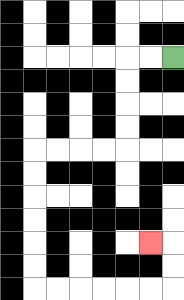{'start': '[7, 2]', 'end': '[6, 10]', 'path_directions': 'L,L,D,D,D,D,L,L,L,L,D,D,D,D,D,D,R,R,R,R,R,R,U,U,L', 'path_coordinates': '[[7, 2], [6, 2], [5, 2], [5, 3], [5, 4], [5, 5], [5, 6], [4, 6], [3, 6], [2, 6], [1, 6], [1, 7], [1, 8], [1, 9], [1, 10], [1, 11], [1, 12], [2, 12], [3, 12], [4, 12], [5, 12], [6, 12], [7, 12], [7, 11], [7, 10], [6, 10]]'}